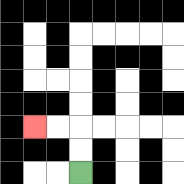{'start': '[3, 7]', 'end': '[1, 5]', 'path_directions': 'U,U,L,L', 'path_coordinates': '[[3, 7], [3, 6], [3, 5], [2, 5], [1, 5]]'}